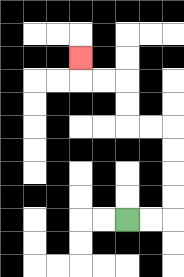{'start': '[5, 9]', 'end': '[3, 2]', 'path_directions': 'R,R,U,U,U,U,L,L,U,U,L,L,U', 'path_coordinates': '[[5, 9], [6, 9], [7, 9], [7, 8], [7, 7], [7, 6], [7, 5], [6, 5], [5, 5], [5, 4], [5, 3], [4, 3], [3, 3], [3, 2]]'}